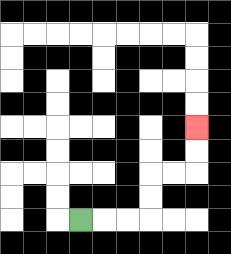{'start': '[3, 9]', 'end': '[8, 5]', 'path_directions': 'R,R,R,U,U,R,R,U,U', 'path_coordinates': '[[3, 9], [4, 9], [5, 9], [6, 9], [6, 8], [6, 7], [7, 7], [8, 7], [8, 6], [8, 5]]'}